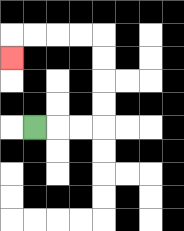{'start': '[1, 5]', 'end': '[0, 2]', 'path_directions': 'R,R,R,U,U,U,U,L,L,L,L,D', 'path_coordinates': '[[1, 5], [2, 5], [3, 5], [4, 5], [4, 4], [4, 3], [4, 2], [4, 1], [3, 1], [2, 1], [1, 1], [0, 1], [0, 2]]'}